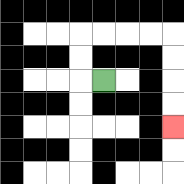{'start': '[4, 3]', 'end': '[7, 5]', 'path_directions': 'L,U,U,R,R,R,R,D,D,D,D', 'path_coordinates': '[[4, 3], [3, 3], [3, 2], [3, 1], [4, 1], [5, 1], [6, 1], [7, 1], [7, 2], [7, 3], [7, 4], [7, 5]]'}